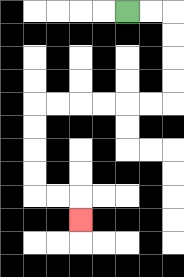{'start': '[5, 0]', 'end': '[3, 9]', 'path_directions': 'R,R,D,D,D,D,L,L,L,L,L,L,D,D,D,D,R,R,D', 'path_coordinates': '[[5, 0], [6, 0], [7, 0], [7, 1], [7, 2], [7, 3], [7, 4], [6, 4], [5, 4], [4, 4], [3, 4], [2, 4], [1, 4], [1, 5], [1, 6], [1, 7], [1, 8], [2, 8], [3, 8], [3, 9]]'}